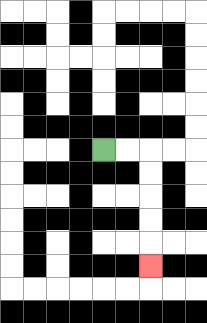{'start': '[4, 6]', 'end': '[6, 11]', 'path_directions': 'R,R,D,D,D,D,D', 'path_coordinates': '[[4, 6], [5, 6], [6, 6], [6, 7], [6, 8], [6, 9], [6, 10], [6, 11]]'}